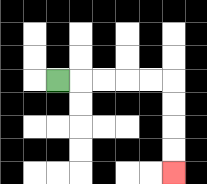{'start': '[2, 3]', 'end': '[7, 7]', 'path_directions': 'R,R,R,R,R,D,D,D,D', 'path_coordinates': '[[2, 3], [3, 3], [4, 3], [5, 3], [6, 3], [7, 3], [7, 4], [7, 5], [7, 6], [7, 7]]'}